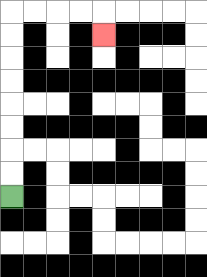{'start': '[0, 8]', 'end': '[4, 1]', 'path_directions': 'U,U,U,U,U,U,U,U,R,R,R,R,D', 'path_coordinates': '[[0, 8], [0, 7], [0, 6], [0, 5], [0, 4], [0, 3], [0, 2], [0, 1], [0, 0], [1, 0], [2, 0], [3, 0], [4, 0], [4, 1]]'}